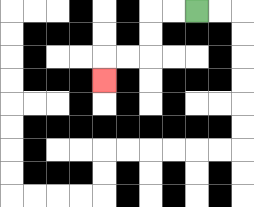{'start': '[8, 0]', 'end': '[4, 3]', 'path_directions': 'L,L,D,D,L,L,D', 'path_coordinates': '[[8, 0], [7, 0], [6, 0], [6, 1], [6, 2], [5, 2], [4, 2], [4, 3]]'}